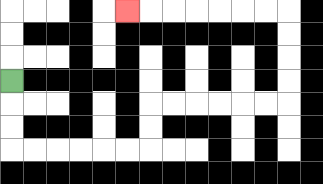{'start': '[0, 3]', 'end': '[5, 0]', 'path_directions': 'D,D,D,R,R,R,R,R,R,U,U,R,R,R,R,R,R,U,U,U,U,L,L,L,L,L,L,L', 'path_coordinates': '[[0, 3], [0, 4], [0, 5], [0, 6], [1, 6], [2, 6], [3, 6], [4, 6], [5, 6], [6, 6], [6, 5], [6, 4], [7, 4], [8, 4], [9, 4], [10, 4], [11, 4], [12, 4], [12, 3], [12, 2], [12, 1], [12, 0], [11, 0], [10, 0], [9, 0], [8, 0], [7, 0], [6, 0], [5, 0]]'}